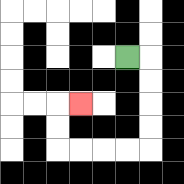{'start': '[5, 2]', 'end': '[3, 4]', 'path_directions': 'R,D,D,D,D,L,L,L,L,U,U,R', 'path_coordinates': '[[5, 2], [6, 2], [6, 3], [6, 4], [6, 5], [6, 6], [5, 6], [4, 6], [3, 6], [2, 6], [2, 5], [2, 4], [3, 4]]'}